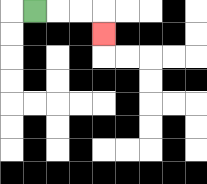{'start': '[1, 0]', 'end': '[4, 1]', 'path_directions': 'R,R,R,D', 'path_coordinates': '[[1, 0], [2, 0], [3, 0], [4, 0], [4, 1]]'}